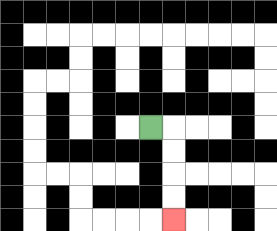{'start': '[6, 5]', 'end': '[7, 9]', 'path_directions': 'R,D,D,D,D', 'path_coordinates': '[[6, 5], [7, 5], [7, 6], [7, 7], [7, 8], [7, 9]]'}